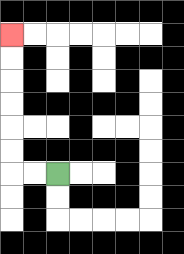{'start': '[2, 7]', 'end': '[0, 1]', 'path_directions': 'L,L,U,U,U,U,U,U', 'path_coordinates': '[[2, 7], [1, 7], [0, 7], [0, 6], [0, 5], [0, 4], [0, 3], [0, 2], [0, 1]]'}